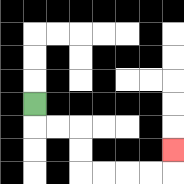{'start': '[1, 4]', 'end': '[7, 6]', 'path_directions': 'D,R,R,D,D,R,R,R,R,U', 'path_coordinates': '[[1, 4], [1, 5], [2, 5], [3, 5], [3, 6], [3, 7], [4, 7], [5, 7], [6, 7], [7, 7], [7, 6]]'}